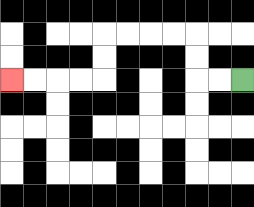{'start': '[10, 3]', 'end': '[0, 3]', 'path_directions': 'L,L,U,U,L,L,L,L,D,D,L,L,L,L', 'path_coordinates': '[[10, 3], [9, 3], [8, 3], [8, 2], [8, 1], [7, 1], [6, 1], [5, 1], [4, 1], [4, 2], [4, 3], [3, 3], [2, 3], [1, 3], [0, 3]]'}